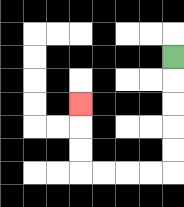{'start': '[7, 2]', 'end': '[3, 4]', 'path_directions': 'D,D,D,D,D,L,L,L,L,U,U,U', 'path_coordinates': '[[7, 2], [7, 3], [7, 4], [7, 5], [7, 6], [7, 7], [6, 7], [5, 7], [4, 7], [3, 7], [3, 6], [3, 5], [3, 4]]'}